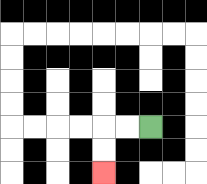{'start': '[6, 5]', 'end': '[4, 7]', 'path_directions': 'L,L,D,D', 'path_coordinates': '[[6, 5], [5, 5], [4, 5], [4, 6], [4, 7]]'}